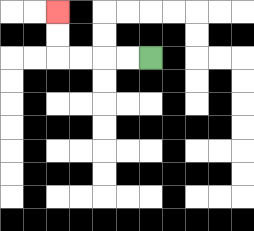{'start': '[6, 2]', 'end': '[2, 0]', 'path_directions': 'L,L,L,L,U,U', 'path_coordinates': '[[6, 2], [5, 2], [4, 2], [3, 2], [2, 2], [2, 1], [2, 0]]'}